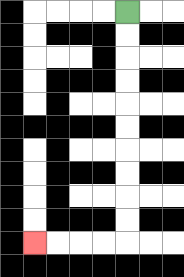{'start': '[5, 0]', 'end': '[1, 10]', 'path_directions': 'D,D,D,D,D,D,D,D,D,D,L,L,L,L', 'path_coordinates': '[[5, 0], [5, 1], [5, 2], [5, 3], [5, 4], [5, 5], [5, 6], [5, 7], [5, 8], [5, 9], [5, 10], [4, 10], [3, 10], [2, 10], [1, 10]]'}